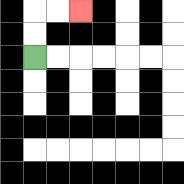{'start': '[1, 2]', 'end': '[3, 0]', 'path_directions': 'U,U,R,R', 'path_coordinates': '[[1, 2], [1, 1], [1, 0], [2, 0], [3, 0]]'}